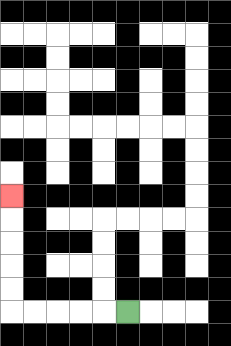{'start': '[5, 13]', 'end': '[0, 8]', 'path_directions': 'L,L,L,L,L,U,U,U,U,U', 'path_coordinates': '[[5, 13], [4, 13], [3, 13], [2, 13], [1, 13], [0, 13], [0, 12], [0, 11], [0, 10], [0, 9], [0, 8]]'}